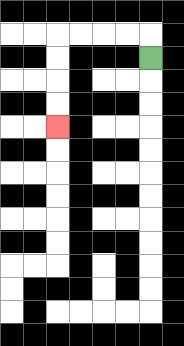{'start': '[6, 2]', 'end': '[2, 5]', 'path_directions': 'U,L,L,L,L,D,D,D,D', 'path_coordinates': '[[6, 2], [6, 1], [5, 1], [4, 1], [3, 1], [2, 1], [2, 2], [2, 3], [2, 4], [2, 5]]'}